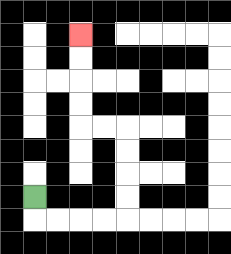{'start': '[1, 8]', 'end': '[3, 1]', 'path_directions': 'D,R,R,R,R,U,U,U,U,L,L,U,U,U,U', 'path_coordinates': '[[1, 8], [1, 9], [2, 9], [3, 9], [4, 9], [5, 9], [5, 8], [5, 7], [5, 6], [5, 5], [4, 5], [3, 5], [3, 4], [3, 3], [3, 2], [3, 1]]'}